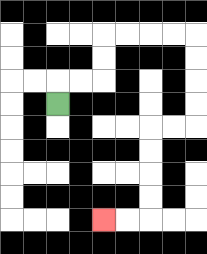{'start': '[2, 4]', 'end': '[4, 9]', 'path_directions': 'U,R,R,U,U,R,R,R,R,D,D,D,D,L,L,D,D,D,D,L,L', 'path_coordinates': '[[2, 4], [2, 3], [3, 3], [4, 3], [4, 2], [4, 1], [5, 1], [6, 1], [7, 1], [8, 1], [8, 2], [8, 3], [8, 4], [8, 5], [7, 5], [6, 5], [6, 6], [6, 7], [6, 8], [6, 9], [5, 9], [4, 9]]'}